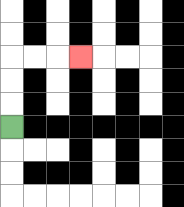{'start': '[0, 5]', 'end': '[3, 2]', 'path_directions': 'U,U,U,R,R,R', 'path_coordinates': '[[0, 5], [0, 4], [0, 3], [0, 2], [1, 2], [2, 2], [3, 2]]'}